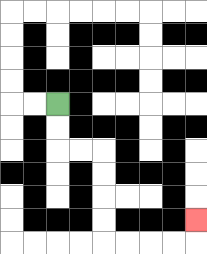{'start': '[2, 4]', 'end': '[8, 9]', 'path_directions': 'D,D,R,R,D,D,D,D,R,R,R,R,U', 'path_coordinates': '[[2, 4], [2, 5], [2, 6], [3, 6], [4, 6], [4, 7], [4, 8], [4, 9], [4, 10], [5, 10], [6, 10], [7, 10], [8, 10], [8, 9]]'}